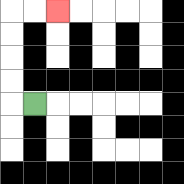{'start': '[1, 4]', 'end': '[2, 0]', 'path_directions': 'L,U,U,U,U,R,R', 'path_coordinates': '[[1, 4], [0, 4], [0, 3], [0, 2], [0, 1], [0, 0], [1, 0], [2, 0]]'}